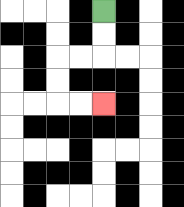{'start': '[4, 0]', 'end': '[4, 4]', 'path_directions': 'D,D,L,L,D,D,R,R', 'path_coordinates': '[[4, 0], [4, 1], [4, 2], [3, 2], [2, 2], [2, 3], [2, 4], [3, 4], [4, 4]]'}